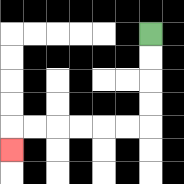{'start': '[6, 1]', 'end': '[0, 6]', 'path_directions': 'D,D,D,D,L,L,L,L,L,L,D', 'path_coordinates': '[[6, 1], [6, 2], [6, 3], [6, 4], [6, 5], [5, 5], [4, 5], [3, 5], [2, 5], [1, 5], [0, 5], [0, 6]]'}